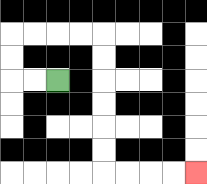{'start': '[2, 3]', 'end': '[8, 7]', 'path_directions': 'L,L,U,U,R,R,R,R,D,D,D,D,D,D,R,R,R,R', 'path_coordinates': '[[2, 3], [1, 3], [0, 3], [0, 2], [0, 1], [1, 1], [2, 1], [3, 1], [4, 1], [4, 2], [4, 3], [4, 4], [4, 5], [4, 6], [4, 7], [5, 7], [6, 7], [7, 7], [8, 7]]'}